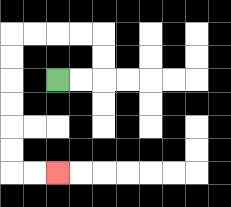{'start': '[2, 3]', 'end': '[2, 7]', 'path_directions': 'R,R,U,U,L,L,L,L,D,D,D,D,D,D,R,R', 'path_coordinates': '[[2, 3], [3, 3], [4, 3], [4, 2], [4, 1], [3, 1], [2, 1], [1, 1], [0, 1], [0, 2], [0, 3], [0, 4], [0, 5], [0, 6], [0, 7], [1, 7], [2, 7]]'}